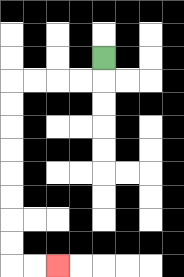{'start': '[4, 2]', 'end': '[2, 11]', 'path_directions': 'D,L,L,L,L,D,D,D,D,D,D,D,D,R,R', 'path_coordinates': '[[4, 2], [4, 3], [3, 3], [2, 3], [1, 3], [0, 3], [0, 4], [0, 5], [0, 6], [0, 7], [0, 8], [0, 9], [0, 10], [0, 11], [1, 11], [2, 11]]'}